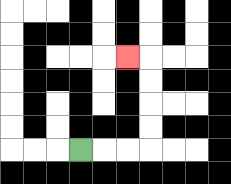{'start': '[3, 6]', 'end': '[5, 2]', 'path_directions': 'R,R,R,U,U,U,U,L', 'path_coordinates': '[[3, 6], [4, 6], [5, 6], [6, 6], [6, 5], [6, 4], [6, 3], [6, 2], [5, 2]]'}